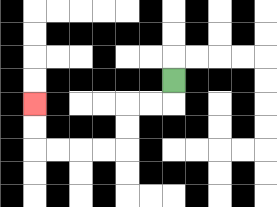{'start': '[7, 3]', 'end': '[1, 4]', 'path_directions': 'D,L,L,D,D,L,L,L,L,U,U', 'path_coordinates': '[[7, 3], [7, 4], [6, 4], [5, 4], [5, 5], [5, 6], [4, 6], [3, 6], [2, 6], [1, 6], [1, 5], [1, 4]]'}